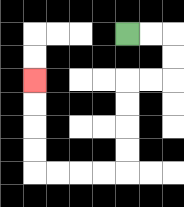{'start': '[5, 1]', 'end': '[1, 3]', 'path_directions': 'R,R,D,D,L,L,D,D,D,D,L,L,L,L,U,U,U,U', 'path_coordinates': '[[5, 1], [6, 1], [7, 1], [7, 2], [7, 3], [6, 3], [5, 3], [5, 4], [5, 5], [5, 6], [5, 7], [4, 7], [3, 7], [2, 7], [1, 7], [1, 6], [1, 5], [1, 4], [1, 3]]'}